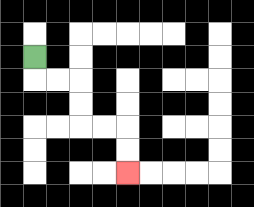{'start': '[1, 2]', 'end': '[5, 7]', 'path_directions': 'D,R,R,D,D,R,R,D,D', 'path_coordinates': '[[1, 2], [1, 3], [2, 3], [3, 3], [3, 4], [3, 5], [4, 5], [5, 5], [5, 6], [5, 7]]'}